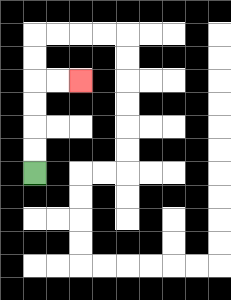{'start': '[1, 7]', 'end': '[3, 3]', 'path_directions': 'U,U,U,U,R,R', 'path_coordinates': '[[1, 7], [1, 6], [1, 5], [1, 4], [1, 3], [2, 3], [3, 3]]'}